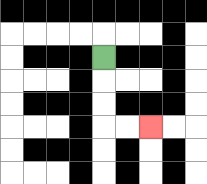{'start': '[4, 2]', 'end': '[6, 5]', 'path_directions': 'D,D,D,R,R', 'path_coordinates': '[[4, 2], [4, 3], [4, 4], [4, 5], [5, 5], [6, 5]]'}